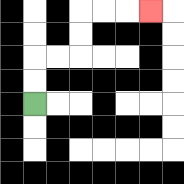{'start': '[1, 4]', 'end': '[6, 0]', 'path_directions': 'U,U,R,R,U,U,R,R,R', 'path_coordinates': '[[1, 4], [1, 3], [1, 2], [2, 2], [3, 2], [3, 1], [3, 0], [4, 0], [5, 0], [6, 0]]'}